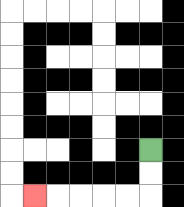{'start': '[6, 6]', 'end': '[1, 8]', 'path_directions': 'D,D,L,L,L,L,L', 'path_coordinates': '[[6, 6], [6, 7], [6, 8], [5, 8], [4, 8], [3, 8], [2, 8], [1, 8]]'}